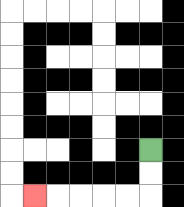{'start': '[6, 6]', 'end': '[1, 8]', 'path_directions': 'D,D,L,L,L,L,L', 'path_coordinates': '[[6, 6], [6, 7], [6, 8], [5, 8], [4, 8], [3, 8], [2, 8], [1, 8]]'}